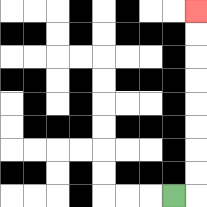{'start': '[7, 8]', 'end': '[8, 0]', 'path_directions': 'R,U,U,U,U,U,U,U,U', 'path_coordinates': '[[7, 8], [8, 8], [8, 7], [8, 6], [8, 5], [8, 4], [8, 3], [8, 2], [8, 1], [8, 0]]'}